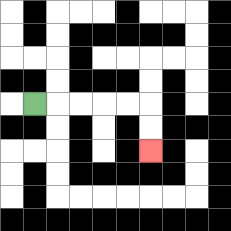{'start': '[1, 4]', 'end': '[6, 6]', 'path_directions': 'R,R,R,R,R,D,D', 'path_coordinates': '[[1, 4], [2, 4], [3, 4], [4, 4], [5, 4], [6, 4], [6, 5], [6, 6]]'}